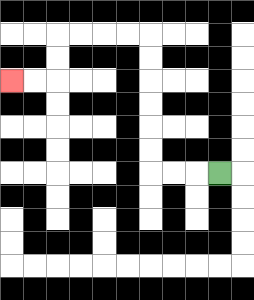{'start': '[9, 7]', 'end': '[0, 3]', 'path_directions': 'L,L,L,U,U,U,U,U,U,L,L,L,L,D,D,L,L', 'path_coordinates': '[[9, 7], [8, 7], [7, 7], [6, 7], [6, 6], [6, 5], [6, 4], [6, 3], [6, 2], [6, 1], [5, 1], [4, 1], [3, 1], [2, 1], [2, 2], [2, 3], [1, 3], [0, 3]]'}